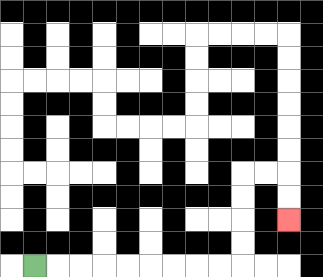{'start': '[1, 11]', 'end': '[12, 9]', 'path_directions': 'R,R,R,R,R,R,R,R,R,U,U,U,U,R,R,D,D', 'path_coordinates': '[[1, 11], [2, 11], [3, 11], [4, 11], [5, 11], [6, 11], [7, 11], [8, 11], [9, 11], [10, 11], [10, 10], [10, 9], [10, 8], [10, 7], [11, 7], [12, 7], [12, 8], [12, 9]]'}